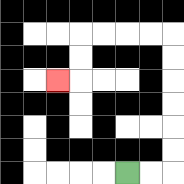{'start': '[5, 7]', 'end': '[2, 3]', 'path_directions': 'R,R,U,U,U,U,U,U,L,L,L,L,D,D,L', 'path_coordinates': '[[5, 7], [6, 7], [7, 7], [7, 6], [7, 5], [7, 4], [7, 3], [7, 2], [7, 1], [6, 1], [5, 1], [4, 1], [3, 1], [3, 2], [3, 3], [2, 3]]'}